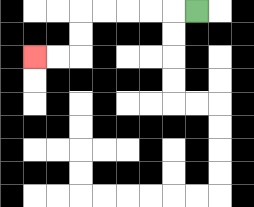{'start': '[8, 0]', 'end': '[1, 2]', 'path_directions': 'L,L,L,L,L,D,D,L,L', 'path_coordinates': '[[8, 0], [7, 0], [6, 0], [5, 0], [4, 0], [3, 0], [3, 1], [3, 2], [2, 2], [1, 2]]'}